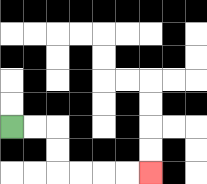{'start': '[0, 5]', 'end': '[6, 7]', 'path_directions': 'R,R,D,D,R,R,R,R', 'path_coordinates': '[[0, 5], [1, 5], [2, 5], [2, 6], [2, 7], [3, 7], [4, 7], [5, 7], [6, 7]]'}